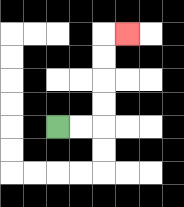{'start': '[2, 5]', 'end': '[5, 1]', 'path_directions': 'R,R,U,U,U,U,R', 'path_coordinates': '[[2, 5], [3, 5], [4, 5], [4, 4], [4, 3], [4, 2], [4, 1], [5, 1]]'}